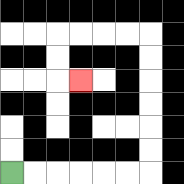{'start': '[0, 7]', 'end': '[3, 3]', 'path_directions': 'R,R,R,R,R,R,U,U,U,U,U,U,L,L,L,L,D,D,R', 'path_coordinates': '[[0, 7], [1, 7], [2, 7], [3, 7], [4, 7], [5, 7], [6, 7], [6, 6], [6, 5], [6, 4], [6, 3], [6, 2], [6, 1], [5, 1], [4, 1], [3, 1], [2, 1], [2, 2], [2, 3], [3, 3]]'}